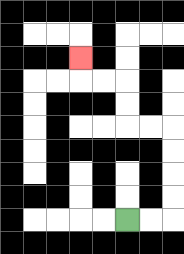{'start': '[5, 9]', 'end': '[3, 2]', 'path_directions': 'R,R,U,U,U,U,L,L,U,U,L,L,U', 'path_coordinates': '[[5, 9], [6, 9], [7, 9], [7, 8], [7, 7], [7, 6], [7, 5], [6, 5], [5, 5], [5, 4], [5, 3], [4, 3], [3, 3], [3, 2]]'}